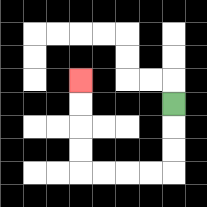{'start': '[7, 4]', 'end': '[3, 3]', 'path_directions': 'D,D,D,L,L,L,L,U,U,U,U', 'path_coordinates': '[[7, 4], [7, 5], [7, 6], [7, 7], [6, 7], [5, 7], [4, 7], [3, 7], [3, 6], [3, 5], [3, 4], [3, 3]]'}